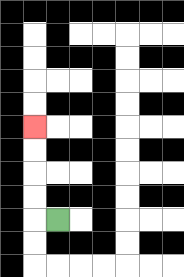{'start': '[2, 9]', 'end': '[1, 5]', 'path_directions': 'L,U,U,U,U', 'path_coordinates': '[[2, 9], [1, 9], [1, 8], [1, 7], [1, 6], [1, 5]]'}